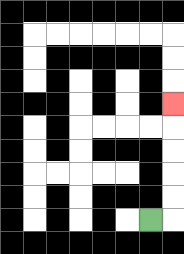{'start': '[6, 9]', 'end': '[7, 4]', 'path_directions': 'R,U,U,U,U,U', 'path_coordinates': '[[6, 9], [7, 9], [7, 8], [7, 7], [7, 6], [7, 5], [7, 4]]'}